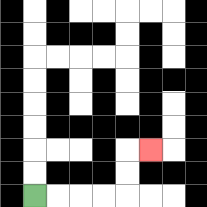{'start': '[1, 8]', 'end': '[6, 6]', 'path_directions': 'R,R,R,R,U,U,R', 'path_coordinates': '[[1, 8], [2, 8], [3, 8], [4, 8], [5, 8], [5, 7], [5, 6], [6, 6]]'}